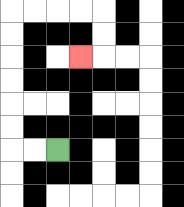{'start': '[2, 6]', 'end': '[3, 2]', 'path_directions': 'L,L,U,U,U,U,U,U,R,R,R,R,D,D,L', 'path_coordinates': '[[2, 6], [1, 6], [0, 6], [0, 5], [0, 4], [0, 3], [0, 2], [0, 1], [0, 0], [1, 0], [2, 0], [3, 0], [4, 0], [4, 1], [4, 2], [3, 2]]'}